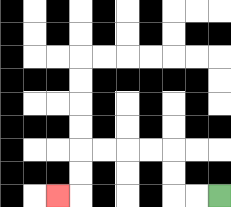{'start': '[9, 8]', 'end': '[2, 8]', 'path_directions': 'L,L,U,U,L,L,L,L,D,D,L', 'path_coordinates': '[[9, 8], [8, 8], [7, 8], [7, 7], [7, 6], [6, 6], [5, 6], [4, 6], [3, 6], [3, 7], [3, 8], [2, 8]]'}